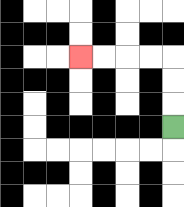{'start': '[7, 5]', 'end': '[3, 2]', 'path_directions': 'U,U,U,L,L,L,L', 'path_coordinates': '[[7, 5], [7, 4], [7, 3], [7, 2], [6, 2], [5, 2], [4, 2], [3, 2]]'}